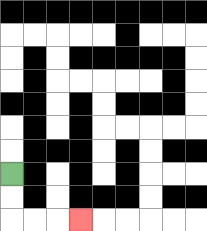{'start': '[0, 7]', 'end': '[3, 9]', 'path_directions': 'D,D,R,R,R', 'path_coordinates': '[[0, 7], [0, 8], [0, 9], [1, 9], [2, 9], [3, 9]]'}